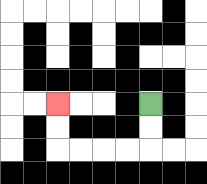{'start': '[6, 4]', 'end': '[2, 4]', 'path_directions': 'D,D,L,L,L,L,U,U', 'path_coordinates': '[[6, 4], [6, 5], [6, 6], [5, 6], [4, 6], [3, 6], [2, 6], [2, 5], [2, 4]]'}